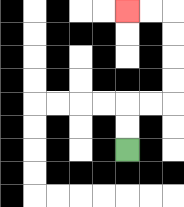{'start': '[5, 6]', 'end': '[5, 0]', 'path_directions': 'U,U,R,R,U,U,U,U,L,L', 'path_coordinates': '[[5, 6], [5, 5], [5, 4], [6, 4], [7, 4], [7, 3], [7, 2], [7, 1], [7, 0], [6, 0], [5, 0]]'}